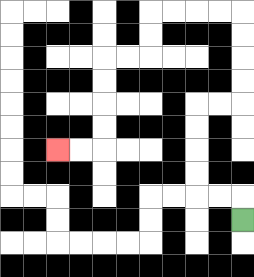{'start': '[10, 9]', 'end': '[2, 6]', 'path_directions': 'U,L,L,U,U,U,U,R,R,U,U,U,U,L,L,L,L,D,D,L,L,D,D,D,D,L,L', 'path_coordinates': '[[10, 9], [10, 8], [9, 8], [8, 8], [8, 7], [8, 6], [8, 5], [8, 4], [9, 4], [10, 4], [10, 3], [10, 2], [10, 1], [10, 0], [9, 0], [8, 0], [7, 0], [6, 0], [6, 1], [6, 2], [5, 2], [4, 2], [4, 3], [4, 4], [4, 5], [4, 6], [3, 6], [2, 6]]'}